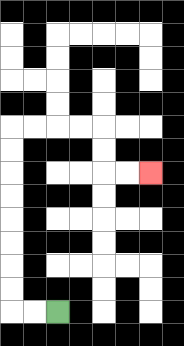{'start': '[2, 13]', 'end': '[6, 7]', 'path_directions': 'L,L,U,U,U,U,U,U,U,U,R,R,R,R,D,D,R,R', 'path_coordinates': '[[2, 13], [1, 13], [0, 13], [0, 12], [0, 11], [0, 10], [0, 9], [0, 8], [0, 7], [0, 6], [0, 5], [1, 5], [2, 5], [3, 5], [4, 5], [4, 6], [4, 7], [5, 7], [6, 7]]'}